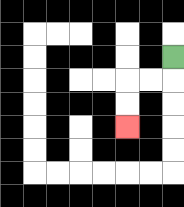{'start': '[7, 2]', 'end': '[5, 5]', 'path_directions': 'D,L,L,D,D', 'path_coordinates': '[[7, 2], [7, 3], [6, 3], [5, 3], [5, 4], [5, 5]]'}